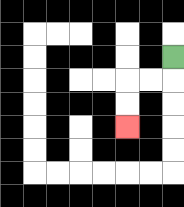{'start': '[7, 2]', 'end': '[5, 5]', 'path_directions': 'D,L,L,D,D', 'path_coordinates': '[[7, 2], [7, 3], [6, 3], [5, 3], [5, 4], [5, 5]]'}